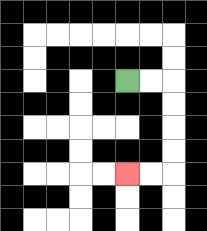{'start': '[5, 3]', 'end': '[5, 7]', 'path_directions': 'R,R,D,D,D,D,L,L', 'path_coordinates': '[[5, 3], [6, 3], [7, 3], [7, 4], [7, 5], [7, 6], [7, 7], [6, 7], [5, 7]]'}